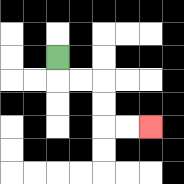{'start': '[2, 2]', 'end': '[6, 5]', 'path_directions': 'D,R,R,D,D,R,R', 'path_coordinates': '[[2, 2], [2, 3], [3, 3], [4, 3], [4, 4], [4, 5], [5, 5], [6, 5]]'}